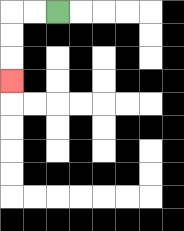{'start': '[2, 0]', 'end': '[0, 3]', 'path_directions': 'L,L,D,D,D', 'path_coordinates': '[[2, 0], [1, 0], [0, 0], [0, 1], [0, 2], [0, 3]]'}